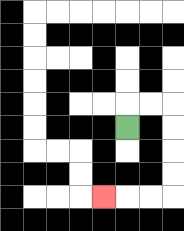{'start': '[5, 5]', 'end': '[4, 8]', 'path_directions': 'U,R,R,D,D,D,D,L,L,L', 'path_coordinates': '[[5, 5], [5, 4], [6, 4], [7, 4], [7, 5], [7, 6], [7, 7], [7, 8], [6, 8], [5, 8], [4, 8]]'}